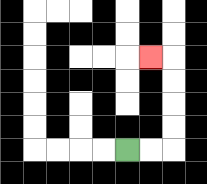{'start': '[5, 6]', 'end': '[6, 2]', 'path_directions': 'R,R,U,U,U,U,L', 'path_coordinates': '[[5, 6], [6, 6], [7, 6], [7, 5], [7, 4], [7, 3], [7, 2], [6, 2]]'}